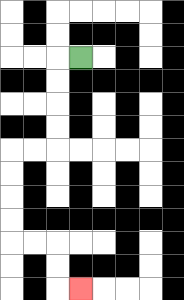{'start': '[3, 2]', 'end': '[3, 12]', 'path_directions': 'L,D,D,D,D,L,L,D,D,D,D,R,R,D,D,R', 'path_coordinates': '[[3, 2], [2, 2], [2, 3], [2, 4], [2, 5], [2, 6], [1, 6], [0, 6], [0, 7], [0, 8], [0, 9], [0, 10], [1, 10], [2, 10], [2, 11], [2, 12], [3, 12]]'}